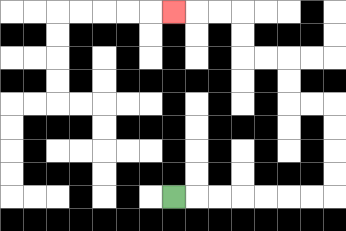{'start': '[7, 8]', 'end': '[7, 0]', 'path_directions': 'R,R,R,R,R,R,R,U,U,U,U,L,L,U,U,L,L,U,U,L,L,L', 'path_coordinates': '[[7, 8], [8, 8], [9, 8], [10, 8], [11, 8], [12, 8], [13, 8], [14, 8], [14, 7], [14, 6], [14, 5], [14, 4], [13, 4], [12, 4], [12, 3], [12, 2], [11, 2], [10, 2], [10, 1], [10, 0], [9, 0], [8, 0], [7, 0]]'}